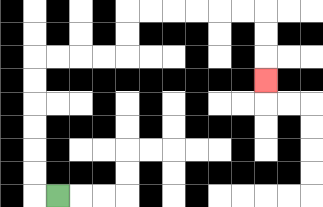{'start': '[2, 8]', 'end': '[11, 3]', 'path_directions': 'L,U,U,U,U,U,U,R,R,R,R,U,U,R,R,R,R,R,R,D,D,D', 'path_coordinates': '[[2, 8], [1, 8], [1, 7], [1, 6], [1, 5], [1, 4], [1, 3], [1, 2], [2, 2], [3, 2], [4, 2], [5, 2], [5, 1], [5, 0], [6, 0], [7, 0], [8, 0], [9, 0], [10, 0], [11, 0], [11, 1], [11, 2], [11, 3]]'}